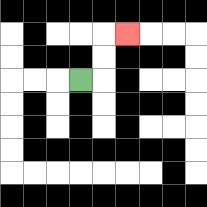{'start': '[3, 3]', 'end': '[5, 1]', 'path_directions': 'R,U,U,R', 'path_coordinates': '[[3, 3], [4, 3], [4, 2], [4, 1], [5, 1]]'}